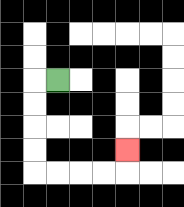{'start': '[2, 3]', 'end': '[5, 6]', 'path_directions': 'L,D,D,D,D,R,R,R,R,U', 'path_coordinates': '[[2, 3], [1, 3], [1, 4], [1, 5], [1, 6], [1, 7], [2, 7], [3, 7], [4, 7], [5, 7], [5, 6]]'}